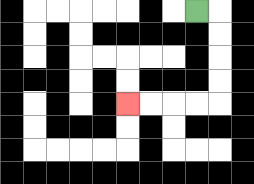{'start': '[8, 0]', 'end': '[5, 4]', 'path_directions': 'R,D,D,D,D,L,L,L,L', 'path_coordinates': '[[8, 0], [9, 0], [9, 1], [9, 2], [9, 3], [9, 4], [8, 4], [7, 4], [6, 4], [5, 4]]'}